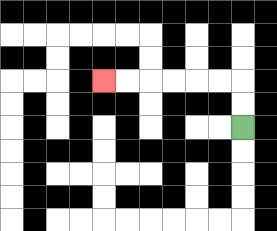{'start': '[10, 5]', 'end': '[4, 3]', 'path_directions': 'U,U,L,L,L,L,L,L', 'path_coordinates': '[[10, 5], [10, 4], [10, 3], [9, 3], [8, 3], [7, 3], [6, 3], [5, 3], [4, 3]]'}